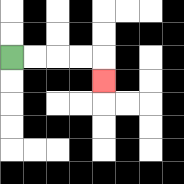{'start': '[0, 2]', 'end': '[4, 3]', 'path_directions': 'R,R,R,R,D', 'path_coordinates': '[[0, 2], [1, 2], [2, 2], [3, 2], [4, 2], [4, 3]]'}